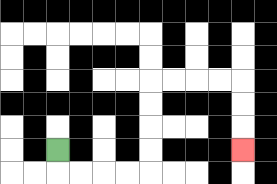{'start': '[2, 6]', 'end': '[10, 6]', 'path_directions': 'D,R,R,R,R,U,U,U,U,R,R,R,R,D,D,D', 'path_coordinates': '[[2, 6], [2, 7], [3, 7], [4, 7], [5, 7], [6, 7], [6, 6], [6, 5], [6, 4], [6, 3], [7, 3], [8, 3], [9, 3], [10, 3], [10, 4], [10, 5], [10, 6]]'}